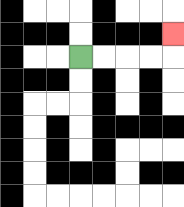{'start': '[3, 2]', 'end': '[7, 1]', 'path_directions': 'R,R,R,R,U', 'path_coordinates': '[[3, 2], [4, 2], [5, 2], [6, 2], [7, 2], [7, 1]]'}